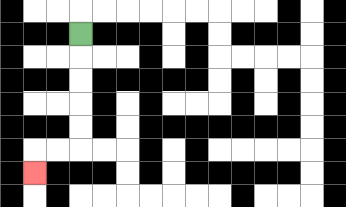{'start': '[3, 1]', 'end': '[1, 7]', 'path_directions': 'D,D,D,D,D,L,L,D', 'path_coordinates': '[[3, 1], [3, 2], [3, 3], [3, 4], [3, 5], [3, 6], [2, 6], [1, 6], [1, 7]]'}